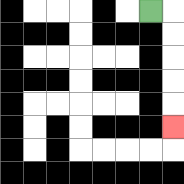{'start': '[6, 0]', 'end': '[7, 5]', 'path_directions': 'R,D,D,D,D,D', 'path_coordinates': '[[6, 0], [7, 0], [7, 1], [7, 2], [7, 3], [7, 4], [7, 5]]'}